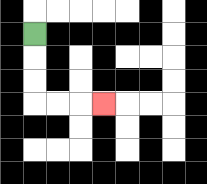{'start': '[1, 1]', 'end': '[4, 4]', 'path_directions': 'D,D,D,R,R,R', 'path_coordinates': '[[1, 1], [1, 2], [1, 3], [1, 4], [2, 4], [3, 4], [4, 4]]'}